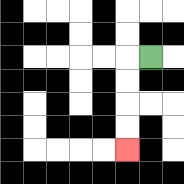{'start': '[6, 2]', 'end': '[5, 6]', 'path_directions': 'L,D,D,D,D', 'path_coordinates': '[[6, 2], [5, 2], [5, 3], [5, 4], [5, 5], [5, 6]]'}